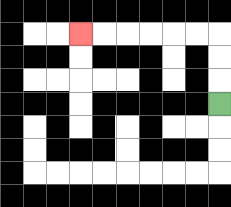{'start': '[9, 4]', 'end': '[3, 1]', 'path_directions': 'U,U,U,L,L,L,L,L,L', 'path_coordinates': '[[9, 4], [9, 3], [9, 2], [9, 1], [8, 1], [7, 1], [6, 1], [5, 1], [4, 1], [3, 1]]'}